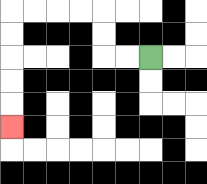{'start': '[6, 2]', 'end': '[0, 5]', 'path_directions': 'L,L,U,U,L,L,L,L,D,D,D,D,D', 'path_coordinates': '[[6, 2], [5, 2], [4, 2], [4, 1], [4, 0], [3, 0], [2, 0], [1, 0], [0, 0], [0, 1], [0, 2], [0, 3], [0, 4], [0, 5]]'}